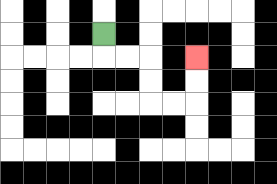{'start': '[4, 1]', 'end': '[8, 2]', 'path_directions': 'D,R,R,D,D,R,R,U,U', 'path_coordinates': '[[4, 1], [4, 2], [5, 2], [6, 2], [6, 3], [6, 4], [7, 4], [8, 4], [8, 3], [8, 2]]'}